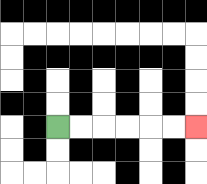{'start': '[2, 5]', 'end': '[8, 5]', 'path_directions': 'R,R,R,R,R,R', 'path_coordinates': '[[2, 5], [3, 5], [4, 5], [5, 5], [6, 5], [7, 5], [8, 5]]'}